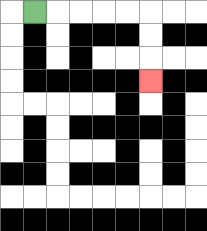{'start': '[1, 0]', 'end': '[6, 3]', 'path_directions': 'R,R,R,R,R,D,D,D', 'path_coordinates': '[[1, 0], [2, 0], [3, 0], [4, 0], [5, 0], [6, 0], [6, 1], [6, 2], [6, 3]]'}